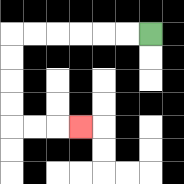{'start': '[6, 1]', 'end': '[3, 5]', 'path_directions': 'L,L,L,L,L,L,D,D,D,D,R,R,R', 'path_coordinates': '[[6, 1], [5, 1], [4, 1], [3, 1], [2, 1], [1, 1], [0, 1], [0, 2], [0, 3], [0, 4], [0, 5], [1, 5], [2, 5], [3, 5]]'}